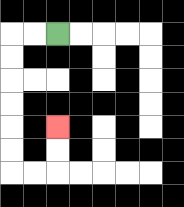{'start': '[2, 1]', 'end': '[2, 5]', 'path_directions': 'L,L,D,D,D,D,D,D,R,R,U,U', 'path_coordinates': '[[2, 1], [1, 1], [0, 1], [0, 2], [0, 3], [0, 4], [0, 5], [0, 6], [0, 7], [1, 7], [2, 7], [2, 6], [2, 5]]'}